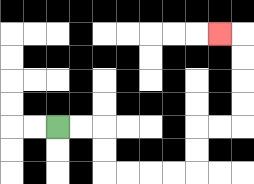{'start': '[2, 5]', 'end': '[9, 1]', 'path_directions': 'R,R,D,D,R,R,R,R,U,U,R,R,U,U,U,U,L', 'path_coordinates': '[[2, 5], [3, 5], [4, 5], [4, 6], [4, 7], [5, 7], [6, 7], [7, 7], [8, 7], [8, 6], [8, 5], [9, 5], [10, 5], [10, 4], [10, 3], [10, 2], [10, 1], [9, 1]]'}